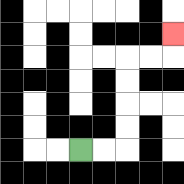{'start': '[3, 6]', 'end': '[7, 1]', 'path_directions': 'R,R,U,U,U,U,R,R,U', 'path_coordinates': '[[3, 6], [4, 6], [5, 6], [5, 5], [5, 4], [5, 3], [5, 2], [6, 2], [7, 2], [7, 1]]'}